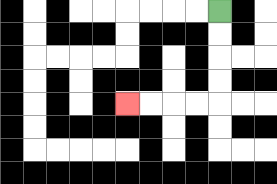{'start': '[9, 0]', 'end': '[5, 4]', 'path_directions': 'D,D,D,D,L,L,L,L', 'path_coordinates': '[[9, 0], [9, 1], [9, 2], [9, 3], [9, 4], [8, 4], [7, 4], [6, 4], [5, 4]]'}